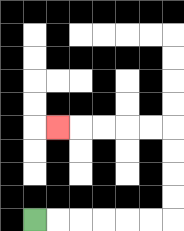{'start': '[1, 9]', 'end': '[2, 5]', 'path_directions': 'R,R,R,R,R,R,U,U,U,U,L,L,L,L,L', 'path_coordinates': '[[1, 9], [2, 9], [3, 9], [4, 9], [5, 9], [6, 9], [7, 9], [7, 8], [7, 7], [7, 6], [7, 5], [6, 5], [5, 5], [4, 5], [3, 5], [2, 5]]'}